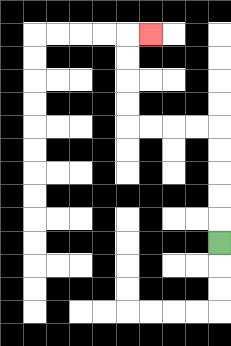{'start': '[9, 10]', 'end': '[6, 1]', 'path_directions': 'U,U,U,U,U,L,L,L,L,U,U,U,U,R', 'path_coordinates': '[[9, 10], [9, 9], [9, 8], [9, 7], [9, 6], [9, 5], [8, 5], [7, 5], [6, 5], [5, 5], [5, 4], [5, 3], [5, 2], [5, 1], [6, 1]]'}